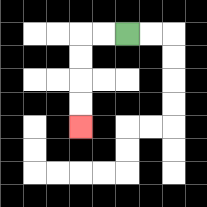{'start': '[5, 1]', 'end': '[3, 5]', 'path_directions': 'L,L,D,D,D,D', 'path_coordinates': '[[5, 1], [4, 1], [3, 1], [3, 2], [3, 3], [3, 4], [3, 5]]'}